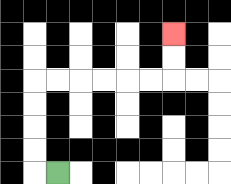{'start': '[2, 7]', 'end': '[7, 1]', 'path_directions': 'L,U,U,U,U,R,R,R,R,R,R,U,U', 'path_coordinates': '[[2, 7], [1, 7], [1, 6], [1, 5], [1, 4], [1, 3], [2, 3], [3, 3], [4, 3], [5, 3], [6, 3], [7, 3], [7, 2], [7, 1]]'}